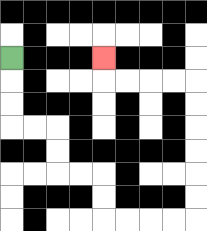{'start': '[0, 2]', 'end': '[4, 2]', 'path_directions': 'D,D,D,R,R,D,D,R,R,D,D,R,R,R,R,U,U,U,U,U,U,L,L,L,L,U', 'path_coordinates': '[[0, 2], [0, 3], [0, 4], [0, 5], [1, 5], [2, 5], [2, 6], [2, 7], [3, 7], [4, 7], [4, 8], [4, 9], [5, 9], [6, 9], [7, 9], [8, 9], [8, 8], [8, 7], [8, 6], [8, 5], [8, 4], [8, 3], [7, 3], [6, 3], [5, 3], [4, 3], [4, 2]]'}